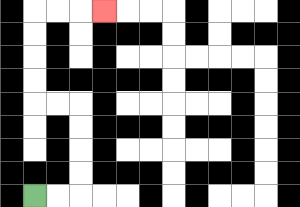{'start': '[1, 8]', 'end': '[4, 0]', 'path_directions': 'R,R,U,U,U,U,L,L,U,U,U,U,R,R,R', 'path_coordinates': '[[1, 8], [2, 8], [3, 8], [3, 7], [3, 6], [3, 5], [3, 4], [2, 4], [1, 4], [1, 3], [1, 2], [1, 1], [1, 0], [2, 0], [3, 0], [4, 0]]'}